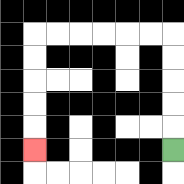{'start': '[7, 6]', 'end': '[1, 6]', 'path_directions': 'U,U,U,U,U,L,L,L,L,L,L,D,D,D,D,D', 'path_coordinates': '[[7, 6], [7, 5], [7, 4], [7, 3], [7, 2], [7, 1], [6, 1], [5, 1], [4, 1], [3, 1], [2, 1], [1, 1], [1, 2], [1, 3], [1, 4], [1, 5], [1, 6]]'}